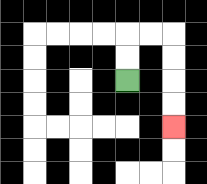{'start': '[5, 3]', 'end': '[7, 5]', 'path_directions': 'U,U,R,R,D,D,D,D', 'path_coordinates': '[[5, 3], [5, 2], [5, 1], [6, 1], [7, 1], [7, 2], [7, 3], [7, 4], [7, 5]]'}